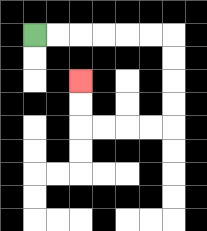{'start': '[1, 1]', 'end': '[3, 3]', 'path_directions': 'R,R,R,R,R,R,D,D,D,D,L,L,L,L,U,U', 'path_coordinates': '[[1, 1], [2, 1], [3, 1], [4, 1], [5, 1], [6, 1], [7, 1], [7, 2], [7, 3], [7, 4], [7, 5], [6, 5], [5, 5], [4, 5], [3, 5], [3, 4], [3, 3]]'}